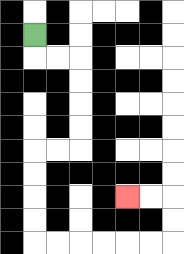{'start': '[1, 1]', 'end': '[5, 8]', 'path_directions': 'D,R,R,D,D,D,D,L,L,D,D,D,D,R,R,R,R,R,R,U,U,L,L', 'path_coordinates': '[[1, 1], [1, 2], [2, 2], [3, 2], [3, 3], [3, 4], [3, 5], [3, 6], [2, 6], [1, 6], [1, 7], [1, 8], [1, 9], [1, 10], [2, 10], [3, 10], [4, 10], [5, 10], [6, 10], [7, 10], [7, 9], [7, 8], [6, 8], [5, 8]]'}